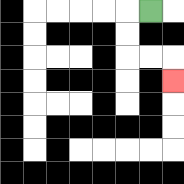{'start': '[6, 0]', 'end': '[7, 3]', 'path_directions': 'L,D,D,R,R,D', 'path_coordinates': '[[6, 0], [5, 0], [5, 1], [5, 2], [6, 2], [7, 2], [7, 3]]'}